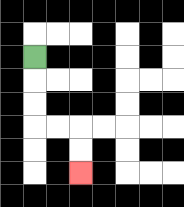{'start': '[1, 2]', 'end': '[3, 7]', 'path_directions': 'D,D,D,R,R,D,D', 'path_coordinates': '[[1, 2], [1, 3], [1, 4], [1, 5], [2, 5], [3, 5], [3, 6], [3, 7]]'}